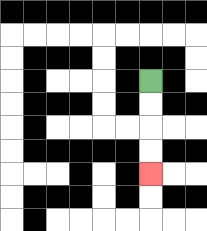{'start': '[6, 3]', 'end': '[6, 7]', 'path_directions': 'D,D,D,D', 'path_coordinates': '[[6, 3], [6, 4], [6, 5], [6, 6], [6, 7]]'}